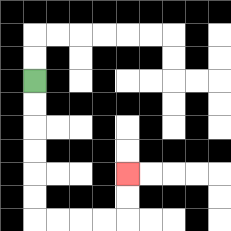{'start': '[1, 3]', 'end': '[5, 7]', 'path_directions': 'D,D,D,D,D,D,R,R,R,R,U,U', 'path_coordinates': '[[1, 3], [1, 4], [1, 5], [1, 6], [1, 7], [1, 8], [1, 9], [2, 9], [3, 9], [4, 9], [5, 9], [5, 8], [5, 7]]'}